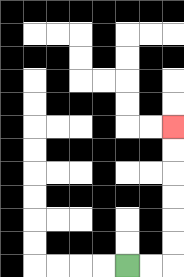{'start': '[5, 11]', 'end': '[7, 5]', 'path_directions': 'R,R,U,U,U,U,U,U', 'path_coordinates': '[[5, 11], [6, 11], [7, 11], [7, 10], [7, 9], [7, 8], [7, 7], [7, 6], [7, 5]]'}